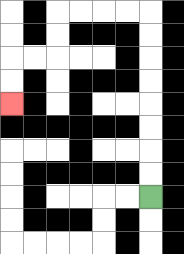{'start': '[6, 8]', 'end': '[0, 4]', 'path_directions': 'U,U,U,U,U,U,U,U,L,L,L,L,D,D,L,L,D,D', 'path_coordinates': '[[6, 8], [6, 7], [6, 6], [6, 5], [6, 4], [6, 3], [6, 2], [6, 1], [6, 0], [5, 0], [4, 0], [3, 0], [2, 0], [2, 1], [2, 2], [1, 2], [0, 2], [0, 3], [0, 4]]'}